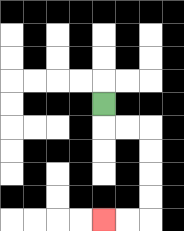{'start': '[4, 4]', 'end': '[4, 9]', 'path_directions': 'D,R,R,D,D,D,D,L,L', 'path_coordinates': '[[4, 4], [4, 5], [5, 5], [6, 5], [6, 6], [6, 7], [6, 8], [6, 9], [5, 9], [4, 9]]'}